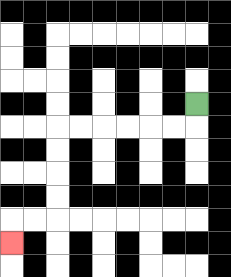{'start': '[8, 4]', 'end': '[0, 10]', 'path_directions': 'D,L,L,L,L,L,L,D,D,D,D,L,L,D', 'path_coordinates': '[[8, 4], [8, 5], [7, 5], [6, 5], [5, 5], [4, 5], [3, 5], [2, 5], [2, 6], [2, 7], [2, 8], [2, 9], [1, 9], [0, 9], [0, 10]]'}